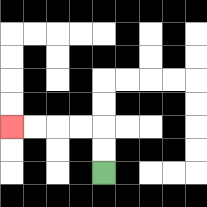{'start': '[4, 7]', 'end': '[0, 5]', 'path_directions': 'U,U,L,L,L,L', 'path_coordinates': '[[4, 7], [4, 6], [4, 5], [3, 5], [2, 5], [1, 5], [0, 5]]'}